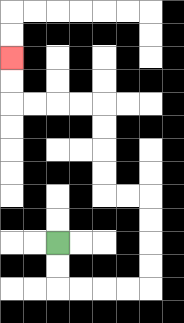{'start': '[2, 10]', 'end': '[0, 2]', 'path_directions': 'D,D,R,R,R,R,U,U,U,U,L,L,U,U,U,U,L,L,L,L,U,U', 'path_coordinates': '[[2, 10], [2, 11], [2, 12], [3, 12], [4, 12], [5, 12], [6, 12], [6, 11], [6, 10], [6, 9], [6, 8], [5, 8], [4, 8], [4, 7], [4, 6], [4, 5], [4, 4], [3, 4], [2, 4], [1, 4], [0, 4], [0, 3], [0, 2]]'}